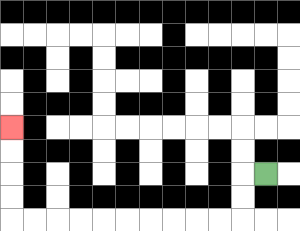{'start': '[11, 7]', 'end': '[0, 5]', 'path_directions': 'L,D,D,L,L,L,L,L,L,L,L,L,L,U,U,U,U', 'path_coordinates': '[[11, 7], [10, 7], [10, 8], [10, 9], [9, 9], [8, 9], [7, 9], [6, 9], [5, 9], [4, 9], [3, 9], [2, 9], [1, 9], [0, 9], [0, 8], [0, 7], [0, 6], [0, 5]]'}